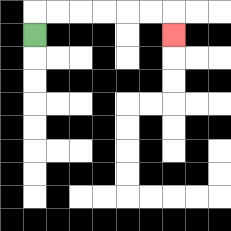{'start': '[1, 1]', 'end': '[7, 1]', 'path_directions': 'U,R,R,R,R,R,R,D', 'path_coordinates': '[[1, 1], [1, 0], [2, 0], [3, 0], [4, 0], [5, 0], [6, 0], [7, 0], [7, 1]]'}